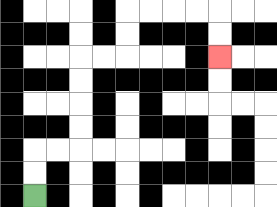{'start': '[1, 8]', 'end': '[9, 2]', 'path_directions': 'U,U,R,R,U,U,U,U,R,R,U,U,R,R,R,R,D,D', 'path_coordinates': '[[1, 8], [1, 7], [1, 6], [2, 6], [3, 6], [3, 5], [3, 4], [3, 3], [3, 2], [4, 2], [5, 2], [5, 1], [5, 0], [6, 0], [7, 0], [8, 0], [9, 0], [9, 1], [9, 2]]'}